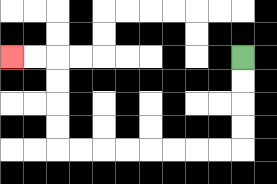{'start': '[10, 2]', 'end': '[0, 2]', 'path_directions': 'D,D,D,D,L,L,L,L,L,L,L,L,U,U,U,U,L,L', 'path_coordinates': '[[10, 2], [10, 3], [10, 4], [10, 5], [10, 6], [9, 6], [8, 6], [7, 6], [6, 6], [5, 6], [4, 6], [3, 6], [2, 6], [2, 5], [2, 4], [2, 3], [2, 2], [1, 2], [0, 2]]'}